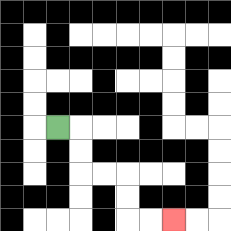{'start': '[2, 5]', 'end': '[7, 9]', 'path_directions': 'R,D,D,R,R,D,D,R,R', 'path_coordinates': '[[2, 5], [3, 5], [3, 6], [3, 7], [4, 7], [5, 7], [5, 8], [5, 9], [6, 9], [7, 9]]'}